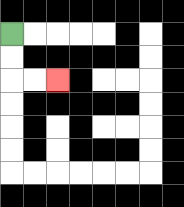{'start': '[0, 1]', 'end': '[2, 3]', 'path_directions': 'D,D,R,R', 'path_coordinates': '[[0, 1], [0, 2], [0, 3], [1, 3], [2, 3]]'}